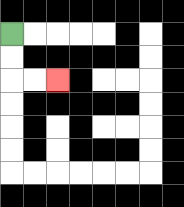{'start': '[0, 1]', 'end': '[2, 3]', 'path_directions': 'D,D,R,R', 'path_coordinates': '[[0, 1], [0, 2], [0, 3], [1, 3], [2, 3]]'}